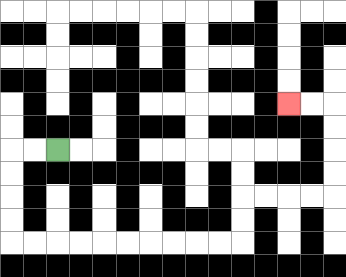{'start': '[2, 6]', 'end': '[12, 4]', 'path_directions': 'L,L,D,D,D,D,R,R,R,R,R,R,R,R,R,R,U,U,R,R,R,R,U,U,U,U,L,L', 'path_coordinates': '[[2, 6], [1, 6], [0, 6], [0, 7], [0, 8], [0, 9], [0, 10], [1, 10], [2, 10], [3, 10], [4, 10], [5, 10], [6, 10], [7, 10], [8, 10], [9, 10], [10, 10], [10, 9], [10, 8], [11, 8], [12, 8], [13, 8], [14, 8], [14, 7], [14, 6], [14, 5], [14, 4], [13, 4], [12, 4]]'}